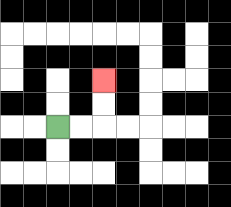{'start': '[2, 5]', 'end': '[4, 3]', 'path_directions': 'R,R,U,U', 'path_coordinates': '[[2, 5], [3, 5], [4, 5], [4, 4], [4, 3]]'}